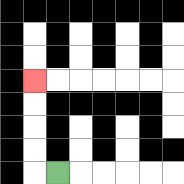{'start': '[2, 7]', 'end': '[1, 3]', 'path_directions': 'L,U,U,U,U', 'path_coordinates': '[[2, 7], [1, 7], [1, 6], [1, 5], [1, 4], [1, 3]]'}